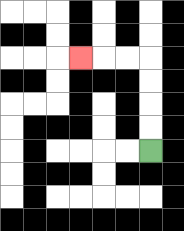{'start': '[6, 6]', 'end': '[3, 2]', 'path_directions': 'U,U,U,U,L,L,L', 'path_coordinates': '[[6, 6], [6, 5], [6, 4], [6, 3], [6, 2], [5, 2], [4, 2], [3, 2]]'}